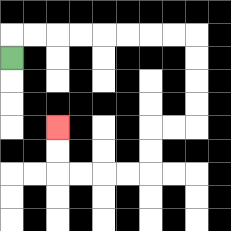{'start': '[0, 2]', 'end': '[2, 5]', 'path_directions': 'U,R,R,R,R,R,R,R,R,D,D,D,D,L,L,D,D,L,L,L,L,U,U', 'path_coordinates': '[[0, 2], [0, 1], [1, 1], [2, 1], [3, 1], [4, 1], [5, 1], [6, 1], [7, 1], [8, 1], [8, 2], [8, 3], [8, 4], [8, 5], [7, 5], [6, 5], [6, 6], [6, 7], [5, 7], [4, 7], [3, 7], [2, 7], [2, 6], [2, 5]]'}